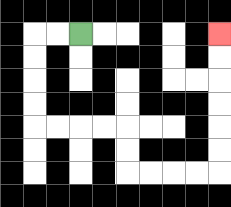{'start': '[3, 1]', 'end': '[9, 1]', 'path_directions': 'L,L,D,D,D,D,R,R,R,R,D,D,R,R,R,R,U,U,U,U,U,U', 'path_coordinates': '[[3, 1], [2, 1], [1, 1], [1, 2], [1, 3], [1, 4], [1, 5], [2, 5], [3, 5], [4, 5], [5, 5], [5, 6], [5, 7], [6, 7], [7, 7], [8, 7], [9, 7], [9, 6], [9, 5], [9, 4], [9, 3], [9, 2], [9, 1]]'}